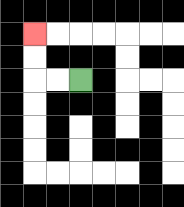{'start': '[3, 3]', 'end': '[1, 1]', 'path_directions': 'L,L,U,U', 'path_coordinates': '[[3, 3], [2, 3], [1, 3], [1, 2], [1, 1]]'}